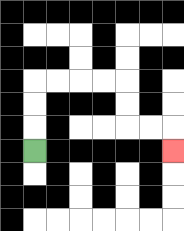{'start': '[1, 6]', 'end': '[7, 6]', 'path_directions': 'U,U,U,R,R,R,R,D,D,R,R,D', 'path_coordinates': '[[1, 6], [1, 5], [1, 4], [1, 3], [2, 3], [3, 3], [4, 3], [5, 3], [5, 4], [5, 5], [6, 5], [7, 5], [7, 6]]'}